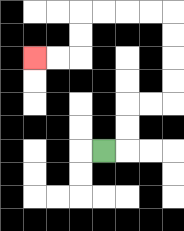{'start': '[4, 6]', 'end': '[1, 2]', 'path_directions': 'R,U,U,R,R,U,U,U,U,L,L,L,L,D,D,L,L', 'path_coordinates': '[[4, 6], [5, 6], [5, 5], [5, 4], [6, 4], [7, 4], [7, 3], [7, 2], [7, 1], [7, 0], [6, 0], [5, 0], [4, 0], [3, 0], [3, 1], [3, 2], [2, 2], [1, 2]]'}